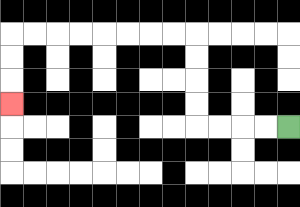{'start': '[12, 5]', 'end': '[0, 4]', 'path_directions': 'L,L,L,L,U,U,U,U,L,L,L,L,L,L,L,L,D,D,D', 'path_coordinates': '[[12, 5], [11, 5], [10, 5], [9, 5], [8, 5], [8, 4], [8, 3], [8, 2], [8, 1], [7, 1], [6, 1], [5, 1], [4, 1], [3, 1], [2, 1], [1, 1], [0, 1], [0, 2], [0, 3], [0, 4]]'}